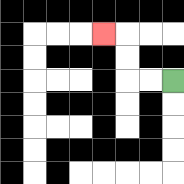{'start': '[7, 3]', 'end': '[4, 1]', 'path_directions': 'L,L,U,U,L', 'path_coordinates': '[[7, 3], [6, 3], [5, 3], [5, 2], [5, 1], [4, 1]]'}